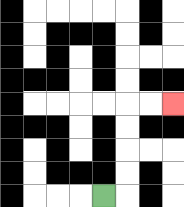{'start': '[4, 8]', 'end': '[7, 4]', 'path_directions': 'R,U,U,U,U,R,R', 'path_coordinates': '[[4, 8], [5, 8], [5, 7], [5, 6], [5, 5], [5, 4], [6, 4], [7, 4]]'}